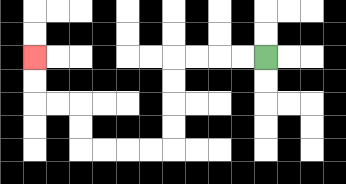{'start': '[11, 2]', 'end': '[1, 2]', 'path_directions': 'L,L,L,L,D,D,D,D,L,L,L,L,U,U,L,L,U,U', 'path_coordinates': '[[11, 2], [10, 2], [9, 2], [8, 2], [7, 2], [7, 3], [7, 4], [7, 5], [7, 6], [6, 6], [5, 6], [4, 6], [3, 6], [3, 5], [3, 4], [2, 4], [1, 4], [1, 3], [1, 2]]'}